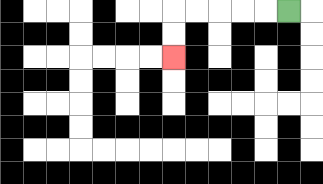{'start': '[12, 0]', 'end': '[7, 2]', 'path_directions': 'L,L,L,L,L,D,D', 'path_coordinates': '[[12, 0], [11, 0], [10, 0], [9, 0], [8, 0], [7, 0], [7, 1], [7, 2]]'}